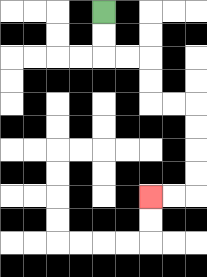{'start': '[4, 0]', 'end': '[6, 8]', 'path_directions': 'D,D,R,R,D,D,R,R,D,D,D,D,L,L', 'path_coordinates': '[[4, 0], [4, 1], [4, 2], [5, 2], [6, 2], [6, 3], [6, 4], [7, 4], [8, 4], [8, 5], [8, 6], [8, 7], [8, 8], [7, 8], [6, 8]]'}